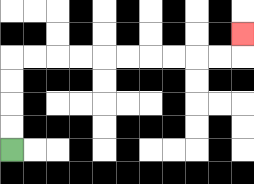{'start': '[0, 6]', 'end': '[10, 1]', 'path_directions': 'U,U,U,U,R,R,R,R,R,R,R,R,R,R,U', 'path_coordinates': '[[0, 6], [0, 5], [0, 4], [0, 3], [0, 2], [1, 2], [2, 2], [3, 2], [4, 2], [5, 2], [6, 2], [7, 2], [8, 2], [9, 2], [10, 2], [10, 1]]'}